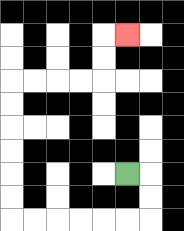{'start': '[5, 7]', 'end': '[5, 1]', 'path_directions': 'R,D,D,L,L,L,L,L,L,U,U,U,U,U,U,R,R,R,R,U,U,R', 'path_coordinates': '[[5, 7], [6, 7], [6, 8], [6, 9], [5, 9], [4, 9], [3, 9], [2, 9], [1, 9], [0, 9], [0, 8], [0, 7], [0, 6], [0, 5], [0, 4], [0, 3], [1, 3], [2, 3], [3, 3], [4, 3], [4, 2], [4, 1], [5, 1]]'}